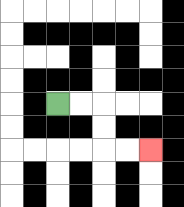{'start': '[2, 4]', 'end': '[6, 6]', 'path_directions': 'R,R,D,D,R,R', 'path_coordinates': '[[2, 4], [3, 4], [4, 4], [4, 5], [4, 6], [5, 6], [6, 6]]'}